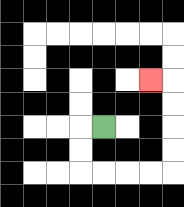{'start': '[4, 5]', 'end': '[6, 3]', 'path_directions': 'L,D,D,R,R,R,R,U,U,U,U,L', 'path_coordinates': '[[4, 5], [3, 5], [3, 6], [3, 7], [4, 7], [5, 7], [6, 7], [7, 7], [7, 6], [7, 5], [7, 4], [7, 3], [6, 3]]'}